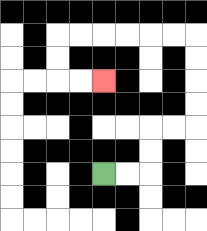{'start': '[4, 7]', 'end': '[4, 3]', 'path_directions': 'R,R,U,U,R,R,U,U,U,U,L,L,L,L,L,L,D,D,R,R', 'path_coordinates': '[[4, 7], [5, 7], [6, 7], [6, 6], [6, 5], [7, 5], [8, 5], [8, 4], [8, 3], [8, 2], [8, 1], [7, 1], [6, 1], [5, 1], [4, 1], [3, 1], [2, 1], [2, 2], [2, 3], [3, 3], [4, 3]]'}